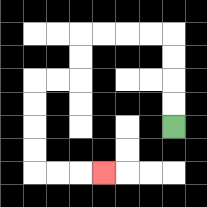{'start': '[7, 5]', 'end': '[4, 7]', 'path_directions': 'U,U,U,U,L,L,L,L,D,D,L,L,D,D,D,D,R,R,R', 'path_coordinates': '[[7, 5], [7, 4], [7, 3], [7, 2], [7, 1], [6, 1], [5, 1], [4, 1], [3, 1], [3, 2], [3, 3], [2, 3], [1, 3], [1, 4], [1, 5], [1, 6], [1, 7], [2, 7], [3, 7], [4, 7]]'}